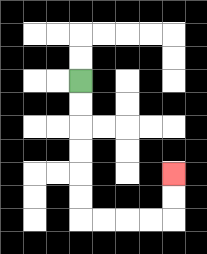{'start': '[3, 3]', 'end': '[7, 7]', 'path_directions': 'D,D,D,D,D,D,R,R,R,R,U,U', 'path_coordinates': '[[3, 3], [3, 4], [3, 5], [3, 6], [3, 7], [3, 8], [3, 9], [4, 9], [5, 9], [6, 9], [7, 9], [7, 8], [7, 7]]'}